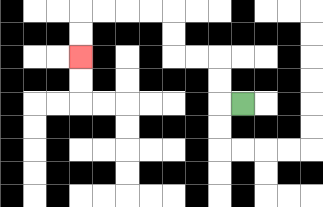{'start': '[10, 4]', 'end': '[3, 2]', 'path_directions': 'L,U,U,L,L,U,U,L,L,L,L,D,D', 'path_coordinates': '[[10, 4], [9, 4], [9, 3], [9, 2], [8, 2], [7, 2], [7, 1], [7, 0], [6, 0], [5, 0], [4, 0], [3, 0], [3, 1], [3, 2]]'}